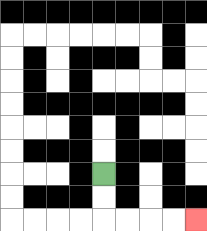{'start': '[4, 7]', 'end': '[8, 9]', 'path_directions': 'D,D,R,R,R,R', 'path_coordinates': '[[4, 7], [4, 8], [4, 9], [5, 9], [6, 9], [7, 9], [8, 9]]'}